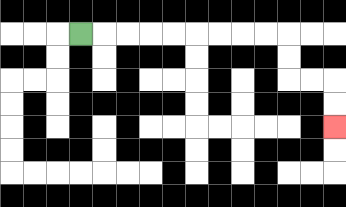{'start': '[3, 1]', 'end': '[14, 5]', 'path_directions': 'R,R,R,R,R,R,R,R,R,D,D,R,R,D,D', 'path_coordinates': '[[3, 1], [4, 1], [5, 1], [6, 1], [7, 1], [8, 1], [9, 1], [10, 1], [11, 1], [12, 1], [12, 2], [12, 3], [13, 3], [14, 3], [14, 4], [14, 5]]'}